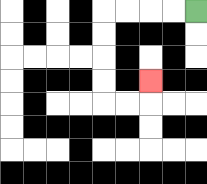{'start': '[8, 0]', 'end': '[6, 3]', 'path_directions': 'L,L,L,L,D,D,D,D,R,R,U', 'path_coordinates': '[[8, 0], [7, 0], [6, 0], [5, 0], [4, 0], [4, 1], [4, 2], [4, 3], [4, 4], [5, 4], [6, 4], [6, 3]]'}